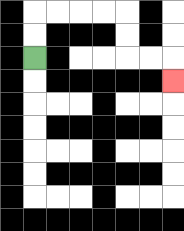{'start': '[1, 2]', 'end': '[7, 3]', 'path_directions': 'U,U,R,R,R,R,D,D,R,R,D', 'path_coordinates': '[[1, 2], [1, 1], [1, 0], [2, 0], [3, 0], [4, 0], [5, 0], [5, 1], [5, 2], [6, 2], [7, 2], [7, 3]]'}